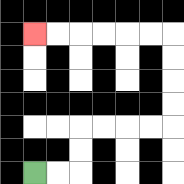{'start': '[1, 7]', 'end': '[1, 1]', 'path_directions': 'R,R,U,U,R,R,R,R,U,U,U,U,L,L,L,L,L,L', 'path_coordinates': '[[1, 7], [2, 7], [3, 7], [3, 6], [3, 5], [4, 5], [5, 5], [6, 5], [7, 5], [7, 4], [7, 3], [7, 2], [7, 1], [6, 1], [5, 1], [4, 1], [3, 1], [2, 1], [1, 1]]'}